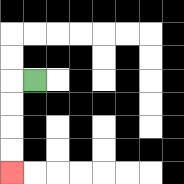{'start': '[1, 3]', 'end': '[0, 7]', 'path_directions': 'L,D,D,D,D', 'path_coordinates': '[[1, 3], [0, 3], [0, 4], [0, 5], [0, 6], [0, 7]]'}